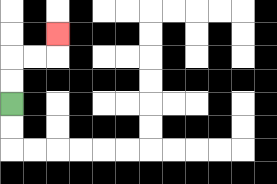{'start': '[0, 4]', 'end': '[2, 1]', 'path_directions': 'U,U,R,R,U', 'path_coordinates': '[[0, 4], [0, 3], [0, 2], [1, 2], [2, 2], [2, 1]]'}